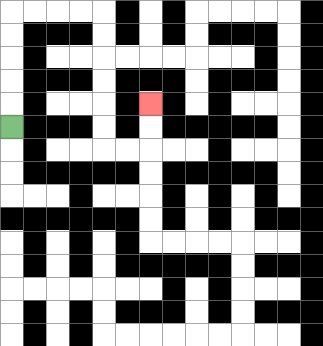{'start': '[0, 5]', 'end': '[6, 4]', 'path_directions': 'U,U,U,U,U,R,R,R,R,D,D,D,D,D,D,R,R,U,U', 'path_coordinates': '[[0, 5], [0, 4], [0, 3], [0, 2], [0, 1], [0, 0], [1, 0], [2, 0], [3, 0], [4, 0], [4, 1], [4, 2], [4, 3], [4, 4], [4, 5], [4, 6], [5, 6], [6, 6], [6, 5], [6, 4]]'}